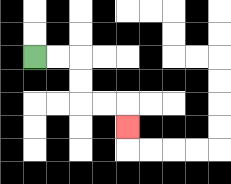{'start': '[1, 2]', 'end': '[5, 5]', 'path_directions': 'R,R,D,D,R,R,D', 'path_coordinates': '[[1, 2], [2, 2], [3, 2], [3, 3], [3, 4], [4, 4], [5, 4], [5, 5]]'}